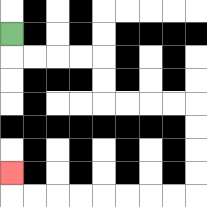{'start': '[0, 1]', 'end': '[0, 7]', 'path_directions': 'D,R,R,R,R,D,D,R,R,R,R,D,D,D,D,L,L,L,L,L,L,L,L,U', 'path_coordinates': '[[0, 1], [0, 2], [1, 2], [2, 2], [3, 2], [4, 2], [4, 3], [4, 4], [5, 4], [6, 4], [7, 4], [8, 4], [8, 5], [8, 6], [8, 7], [8, 8], [7, 8], [6, 8], [5, 8], [4, 8], [3, 8], [2, 8], [1, 8], [0, 8], [0, 7]]'}